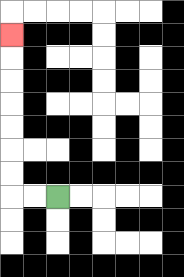{'start': '[2, 8]', 'end': '[0, 1]', 'path_directions': 'L,L,U,U,U,U,U,U,U', 'path_coordinates': '[[2, 8], [1, 8], [0, 8], [0, 7], [0, 6], [0, 5], [0, 4], [0, 3], [0, 2], [0, 1]]'}